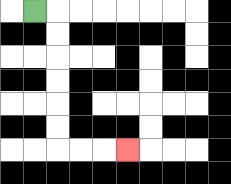{'start': '[1, 0]', 'end': '[5, 6]', 'path_directions': 'R,D,D,D,D,D,D,R,R,R', 'path_coordinates': '[[1, 0], [2, 0], [2, 1], [2, 2], [2, 3], [2, 4], [2, 5], [2, 6], [3, 6], [4, 6], [5, 6]]'}